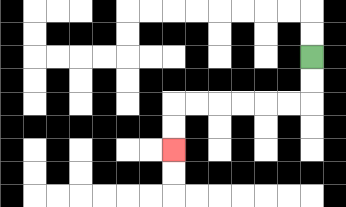{'start': '[13, 2]', 'end': '[7, 6]', 'path_directions': 'D,D,L,L,L,L,L,L,D,D', 'path_coordinates': '[[13, 2], [13, 3], [13, 4], [12, 4], [11, 4], [10, 4], [9, 4], [8, 4], [7, 4], [7, 5], [7, 6]]'}